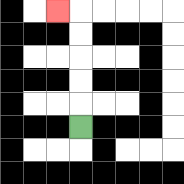{'start': '[3, 5]', 'end': '[2, 0]', 'path_directions': 'U,U,U,U,U,L', 'path_coordinates': '[[3, 5], [3, 4], [3, 3], [3, 2], [3, 1], [3, 0], [2, 0]]'}